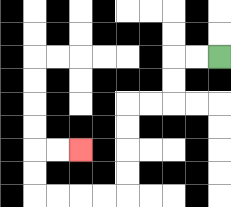{'start': '[9, 2]', 'end': '[3, 6]', 'path_directions': 'L,L,D,D,L,L,D,D,D,D,L,L,L,L,U,U,R,R', 'path_coordinates': '[[9, 2], [8, 2], [7, 2], [7, 3], [7, 4], [6, 4], [5, 4], [5, 5], [5, 6], [5, 7], [5, 8], [4, 8], [3, 8], [2, 8], [1, 8], [1, 7], [1, 6], [2, 6], [3, 6]]'}